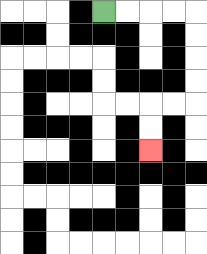{'start': '[4, 0]', 'end': '[6, 6]', 'path_directions': 'R,R,R,R,D,D,D,D,L,L,D,D', 'path_coordinates': '[[4, 0], [5, 0], [6, 0], [7, 0], [8, 0], [8, 1], [8, 2], [8, 3], [8, 4], [7, 4], [6, 4], [6, 5], [6, 6]]'}